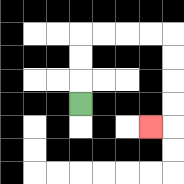{'start': '[3, 4]', 'end': '[6, 5]', 'path_directions': 'U,U,U,R,R,R,R,D,D,D,D,L', 'path_coordinates': '[[3, 4], [3, 3], [3, 2], [3, 1], [4, 1], [5, 1], [6, 1], [7, 1], [7, 2], [7, 3], [7, 4], [7, 5], [6, 5]]'}